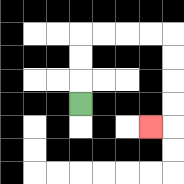{'start': '[3, 4]', 'end': '[6, 5]', 'path_directions': 'U,U,U,R,R,R,R,D,D,D,D,L', 'path_coordinates': '[[3, 4], [3, 3], [3, 2], [3, 1], [4, 1], [5, 1], [6, 1], [7, 1], [7, 2], [7, 3], [7, 4], [7, 5], [6, 5]]'}